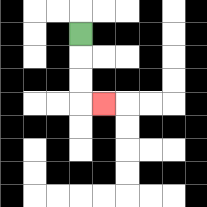{'start': '[3, 1]', 'end': '[4, 4]', 'path_directions': 'D,D,D,R', 'path_coordinates': '[[3, 1], [3, 2], [3, 3], [3, 4], [4, 4]]'}